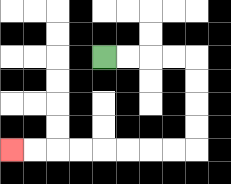{'start': '[4, 2]', 'end': '[0, 6]', 'path_directions': 'R,R,R,R,D,D,D,D,L,L,L,L,L,L,L,L', 'path_coordinates': '[[4, 2], [5, 2], [6, 2], [7, 2], [8, 2], [8, 3], [8, 4], [8, 5], [8, 6], [7, 6], [6, 6], [5, 6], [4, 6], [3, 6], [2, 6], [1, 6], [0, 6]]'}